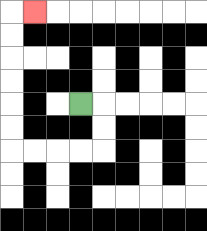{'start': '[3, 4]', 'end': '[1, 0]', 'path_directions': 'R,D,D,L,L,L,L,U,U,U,U,U,U,R', 'path_coordinates': '[[3, 4], [4, 4], [4, 5], [4, 6], [3, 6], [2, 6], [1, 6], [0, 6], [0, 5], [0, 4], [0, 3], [0, 2], [0, 1], [0, 0], [1, 0]]'}